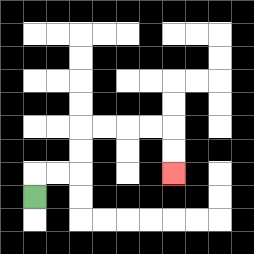{'start': '[1, 8]', 'end': '[7, 7]', 'path_directions': 'U,R,R,U,U,R,R,R,R,D,D', 'path_coordinates': '[[1, 8], [1, 7], [2, 7], [3, 7], [3, 6], [3, 5], [4, 5], [5, 5], [6, 5], [7, 5], [7, 6], [7, 7]]'}